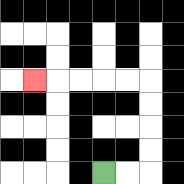{'start': '[4, 7]', 'end': '[1, 3]', 'path_directions': 'R,R,U,U,U,U,L,L,L,L,L', 'path_coordinates': '[[4, 7], [5, 7], [6, 7], [6, 6], [6, 5], [6, 4], [6, 3], [5, 3], [4, 3], [3, 3], [2, 3], [1, 3]]'}